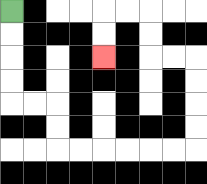{'start': '[0, 0]', 'end': '[4, 2]', 'path_directions': 'D,D,D,D,R,R,D,D,R,R,R,R,R,R,U,U,U,U,L,L,U,U,L,L,D,D', 'path_coordinates': '[[0, 0], [0, 1], [0, 2], [0, 3], [0, 4], [1, 4], [2, 4], [2, 5], [2, 6], [3, 6], [4, 6], [5, 6], [6, 6], [7, 6], [8, 6], [8, 5], [8, 4], [8, 3], [8, 2], [7, 2], [6, 2], [6, 1], [6, 0], [5, 0], [4, 0], [4, 1], [4, 2]]'}